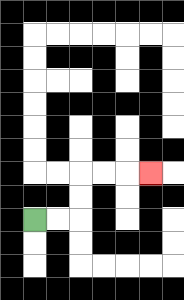{'start': '[1, 9]', 'end': '[6, 7]', 'path_directions': 'R,R,U,U,R,R,R', 'path_coordinates': '[[1, 9], [2, 9], [3, 9], [3, 8], [3, 7], [4, 7], [5, 7], [6, 7]]'}